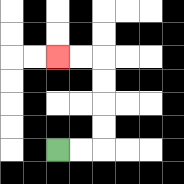{'start': '[2, 6]', 'end': '[2, 2]', 'path_directions': 'R,R,U,U,U,U,L,L', 'path_coordinates': '[[2, 6], [3, 6], [4, 6], [4, 5], [4, 4], [4, 3], [4, 2], [3, 2], [2, 2]]'}